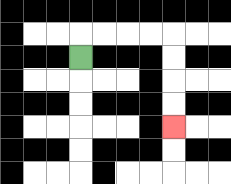{'start': '[3, 2]', 'end': '[7, 5]', 'path_directions': 'U,R,R,R,R,D,D,D,D', 'path_coordinates': '[[3, 2], [3, 1], [4, 1], [5, 1], [6, 1], [7, 1], [7, 2], [7, 3], [7, 4], [7, 5]]'}